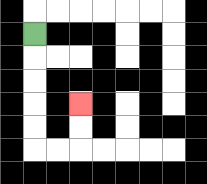{'start': '[1, 1]', 'end': '[3, 4]', 'path_directions': 'D,D,D,D,D,R,R,U,U', 'path_coordinates': '[[1, 1], [1, 2], [1, 3], [1, 4], [1, 5], [1, 6], [2, 6], [3, 6], [3, 5], [3, 4]]'}